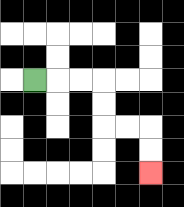{'start': '[1, 3]', 'end': '[6, 7]', 'path_directions': 'R,R,R,D,D,R,R,D,D', 'path_coordinates': '[[1, 3], [2, 3], [3, 3], [4, 3], [4, 4], [4, 5], [5, 5], [6, 5], [6, 6], [6, 7]]'}